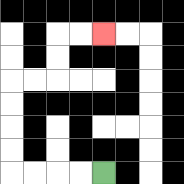{'start': '[4, 7]', 'end': '[4, 1]', 'path_directions': 'L,L,L,L,U,U,U,U,R,R,U,U,R,R', 'path_coordinates': '[[4, 7], [3, 7], [2, 7], [1, 7], [0, 7], [0, 6], [0, 5], [0, 4], [0, 3], [1, 3], [2, 3], [2, 2], [2, 1], [3, 1], [4, 1]]'}